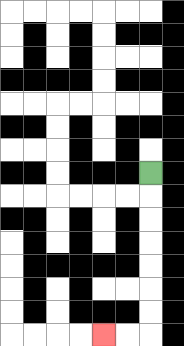{'start': '[6, 7]', 'end': '[4, 14]', 'path_directions': 'D,D,D,D,D,D,D,L,L', 'path_coordinates': '[[6, 7], [6, 8], [6, 9], [6, 10], [6, 11], [6, 12], [6, 13], [6, 14], [5, 14], [4, 14]]'}